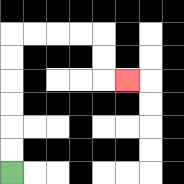{'start': '[0, 7]', 'end': '[5, 3]', 'path_directions': 'U,U,U,U,U,U,R,R,R,R,D,D,R', 'path_coordinates': '[[0, 7], [0, 6], [0, 5], [0, 4], [0, 3], [0, 2], [0, 1], [1, 1], [2, 1], [3, 1], [4, 1], [4, 2], [4, 3], [5, 3]]'}